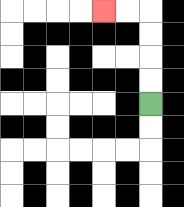{'start': '[6, 4]', 'end': '[4, 0]', 'path_directions': 'U,U,U,U,L,L', 'path_coordinates': '[[6, 4], [6, 3], [6, 2], [6, 1], [6, 0], [5, 0], [4, 0]]'}